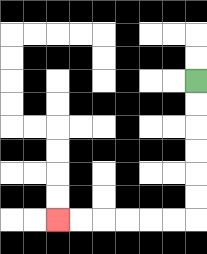{'start': '[8, 3]', 'end': '[2, 9]', 'path_directions': 'D,D,D,D,D,D,L,L,L,L,L,L', 'path_coordinates': '[[8, 3], [8, 4], [8, 5], [8, 6], [8, 7], [8, 8], [8, 9], [7, 9], [6, 9], [5, 9], [4, 9], [3, 9], [2, 9]]'}